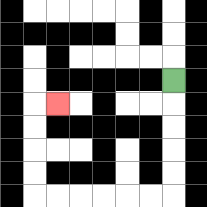{'start': '[7, 3]', 'end': '[2, 4]', 'path_directions': 'D,D,D,D,D,L,L,L,L,L,L,U,U,U,U,R', 'path_coordinates': '[[7, 3], [7, 4], [7, 5], [7, 6], [7, 7], [7, 8], [6, 8], [5, 8], [4, 8], [3, 8], [2, 8], [1, 8], [1, 7], [1, 6], [1, 5], [1, 4], [2, 4]]'}